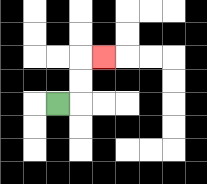{'start': '[2, 4]', 'end': '[4, 2]', 'path_directions': 'R,U,U,R', 'path_coordinates': '[[2, 4], [3, 4], [3, 3], [3, 2], [4, 2]]'}